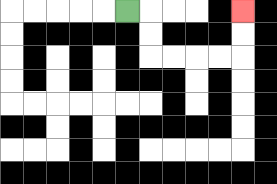{'start': '[5, 0]', 'end': '[10, 0]', 'path_directions': 'R,D,D,R,R,R,R,U,U', 'path_coordinates': '[[5, 0], [6, 0], [6, 1], [6, 2], [7, 2], [8, 2], [9, 2], [10, 2], [10, 1], [10, 0]]'}